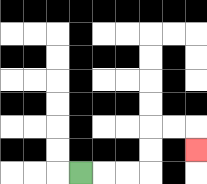{'start': '[3, 7]', 'end': '[8, 6]', 'path_directions': 'R,R,R,U,U,R,R,D', 'path_coordinates': '[[3, 7], [4, 7], [5, 7], [6, 7], [6, 6], [6, 5], [7, 5], [8, 5], [8, 6]]'}